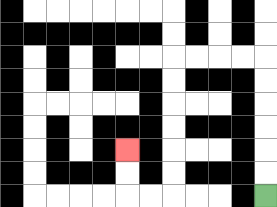{'start': '[11, 8]', 'end': '[5, 6]', 'path_directions': 'U,U,U,U,U,U,L,L,L,L,D,D,D,D,D,D,L,L,U,U', 'path_coordinates': '[[11, 8], [11, 7], [11, 6], [11, 5], [11, 4], [11, 3], [11, 2], [10, 2], [9, 2], [8, 2], [7, 2], [7, 3], [7, 4], [7, 5], [7, 6], [7, 7], [7, 8], [6, 8], [5, 8], [5, 7], [5, 6]]'}